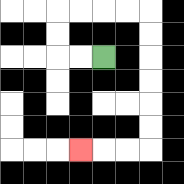{'start': '[4, 2]', 'end': '[3, 6]', 'path_directions': 'L,L,U,U,R,R,R,R,D,D,D,D,D,D,L,L,L', 'path_coordinates': '[[4, 2], [3, 2], [2, 2], [2, 1], [2, 0], [3, 0], [4, 0], [5, 0], [6, 0], [6, 1], [6, 2], [6, 3], [6, 4], [6, 5], [6, 6], [5, 6], [4, 6], [3, 6]]'}